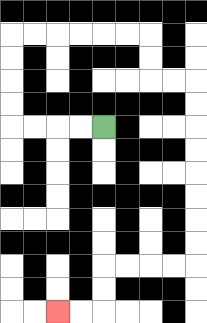{'start': '[4, 5]', 'end': '[2, 13]', 'path_directions': 'L,L,L,L,U,U,U,U,R,R,R,R,R,R,D,D,R,R,D,D,D,D,D,D,D,D,L,L,L,L,D,D,L,L', 'path_coordinates': '[[4, 5], [3, 5], [2, 5], [1, 5], [0, 5], [0, 4], [0, 3], [0, 2], [0, 1], [1, 1], [2, 1], [3, 1], [4, 1], [5, 1], [6, 1], [6, 2], [6, 3], [7, 3], [8, 3], [8, 4], [8, 5], [8, 6], [8, 7], [8, 8], [8, 9], [8, 10], [8, 11], [7, 11], [6, 11], [5, 11], [4, 11], [4, 12], [4, 13], [3, 13], [2, 13]]'}